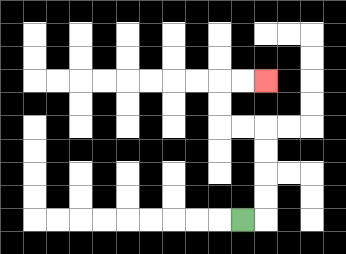{'start': '[10, 9]', 'end': '[11, 3]', 'path_directions': 'R,U,U,U,U,L,L,U,U,R,R', 'path_coordinates': '[[10, 9], [11, 9], [11, 8], [11, 7], [11, 6], [11, 5], [10, 5], [9, 5], [9, 4], [9, 3], [10, 3], [11, 3]]'}